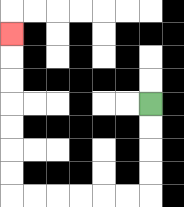{'start': '[6, 4]', 'end': '[0, 1]', 'path_directions': 'D,D,D,D,L,L,L,L,L,L,U,U,U,U,U,U,U', 'path_coordinates': '[[6, 4], [6, 5], [6, 6], [6, 7], [6, 8], [5, 8], [4, 8], [3, 8], [2, 8], [1, 8], [0, 8], [0, 7], [0, 6], [0, 5], [0, 4], [0, 3], [0, 2], [0, 1]]'}